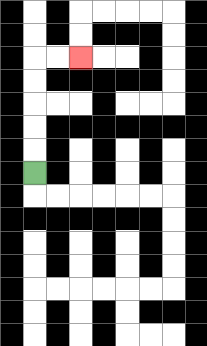{'start': '[1, 7]', 'end': '[3, 2]', 'path_directions': 'U,U,U,U,U,R,R', 'path_coordinates': '[[1, 7], [1, 6], [1, 5], [1, 4], [1, 3], [1, 2], [2, 2], [3, 2]]'}